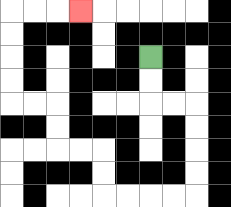{'start': '[6, 2]', 'end': '[3, 0]', 'path_directions': 'D,D,R,R,D,D,D,D,L,L,L,L,U,U,L,L,U,U,L,L,U,U,U,U,R,R,R', 'path_coordinates': '[[6, 2], [6, 3], [6, 4], [7, 4], [8, 4], [8, 5], [8, 6], [8, 7], [8, 8], [7, 8], [6, 8], [5, 8], [4, 8], [4, 7], [4, 6], [3, 6], [2, 6], [2, 5], [2, 4], [1, 4], [0, 4], [0, 3], [0, 2], [0, 1], [0, 0], [1, 0], [2, 0], [3, 0]]'}